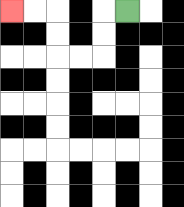{'start': '[5, 0]', 'end': '[0, 0]', 'path_directions': 'L,D,D,L,L,U,U,L,L', 'path_coordinates': '[[5, 0], [4, 0], [4, 1], [4, 2], [3, 2], [2, 2], [2, 1], [2, 0], [1, 0], [0, 0]]'}